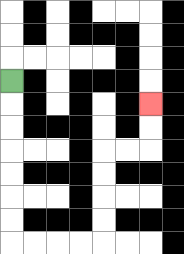{'start': '[0, 3]', 'end': '[6, 4]', 'path_directions': 'D,D,D,D,D,D,D,R,R,R,R,U,U,U,U,R,R,U,U', 'path_coordinates': '[[0, 3], [0, 4], [0, 5], [0, 6], [0, 7], [0, 8], [0, 9], [0, 10], [1, 10], [2, 10], [3, 10], [4, 10], [4, 9], [4, 8], [4, 7], [4, 6], [5, 6], [6, 6], [6, 5], [6, 4]]'}